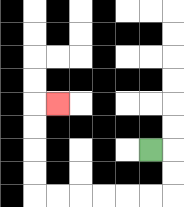{'start': '[6, 6]', 'end': '[2, 4]', 'path_directions': 'R,D,D,L,L,L,L,L,L,U,U,U,U,R', 'path_coordinates': '[[6, 6], [7, 6], [7, 7], [7, 8], [6, 8], [5, 8], [4, 8], [3, 8], [2, 8], [1, 8], [1, 7], [1, 6], [1, 5], [1, 4], [2, 4]]'}